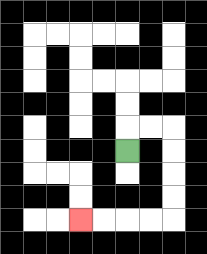{'start': '[5, 6]', 'end': '[3, 9]', 'path_directions': 'U,R,R,D,D,D,D,L,L,L,L', 'path_coordinates': '[[5, 6], [5, 5], [6, 5], [7, 5], [7, 6], [7, 7], [7, 8], [7, 9], [6, 9], [5, 9], [4, 9], [3, 9]]'}